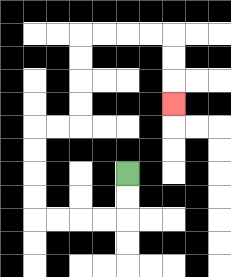{'start': '[5, 7]', 'end': '[7, 4]', 'path_directions': 'D,D,L,L,L,L,U,U,U,U,R,R,U,U,U,U,R,R,R,R,D,D,D', 'path_coordinates': '[[5, 7], [5, 8], [5, 9], [4, 9], [3, 9], [2, 9], [1, 9], [1, 8], [1, 7], [1, 6], [1, 5], [2, 5], [3, 5], [3, 4], [3, 3], [3, 2], [3, 1], [4, 1], [5, 1], [6, 1], [7, 1], [7, 2], [7, 3], [7, 4]]'}